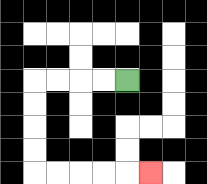{'start': '[5, 3]', 'end': '[6, 7]', 'path_directions': 'L,L,L,L,D,D,D,D,R,R,R,R,R', 'path_coordinates': '[[5, 3], [4, 3], [3, 3], [2, 3], [1, 3], [1, 4], [1, 5], [1, 6], [1, 7], [2, 7], [3, 7], [4, 7], [5, 7], [6, 7]]'}